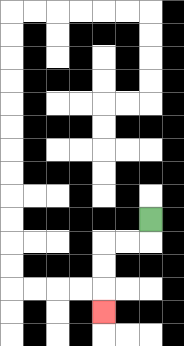{'start': '[6, 9]', 'end': '[4, 13]', 'path_directions': 'D,L,L,D,D,D', 'path_coordinates': '[[6, 9], [6, 10], [5, 10], [4, 10], [4, 11], [4, 12], [4, 13]]'}